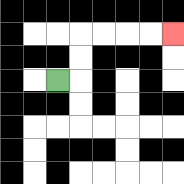{'start': '[2, 3]', 'end': '[7, 1]', 'path_directions': 'R,U,U,R,R,R,R', 'path_coordinates': '[[2, 3], [3, 3], [3, 2], [3, 1], [4, 1], [5, 1], [6, 1], [7, 1]]'}